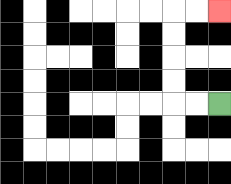{'start': '[9, 4]', 'end': '[9, 0]', 'path_directions': 'L,L,U,U,U,U,R,R', 'path_coordinates': '[[9, 4], [8, 4], [7, 4], [7, 3], [7, 2], [7, 1], [7, 0], [8, 0], [9, 0]]'}